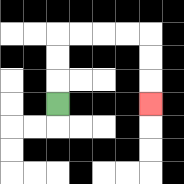{'start': '[2, 4]', 'end': '[6, 4]', 'path_directions': 'U,U,U,R,R,R,R,D,D,D', 'path_coordinates': '[[2, 4], [2, 3], [2, 2], [2, 1], [3, 1], [4, 1], [5, 1], [6, 1], [6, 2], [6, 3], [6, 4]]'}